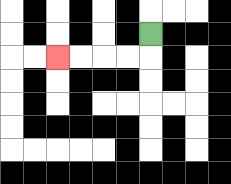{'start': '[6, 1]', 'end': '[2, 2]', 'path_directions': 'D,L,L,L,L', 'path_coordinates': '[[6, 1], [6, 2], [5, 2], [4, 2], [3, 2], [2, 2]]'}